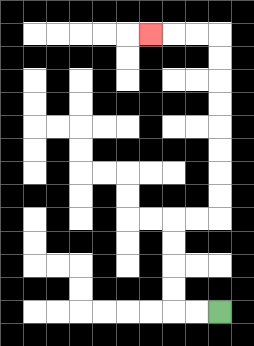{'start': '[9, 13]', 'end': '[6, 1]', 'path_directions': 'L,L,U,U,U,U,R,R,U,U,U,U,U,U,U,U,L,L,L', 'path_coordinates': '[[9, 13], [8, 13], [7, 13], [7, 12], [7, 11], [7, 10], [7, 9], [8, 9], [9, 9], [9, 8], [9, 7], [9, 6], [9, 5], [9, 4], [9, 3], [9, 2], [9, 1], [8, 1], [7, 1], [6, 1]]'}